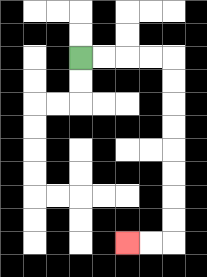{'start': '[3, 2]', 'end': '[5, 10]', 'path_directions': 'R,R,R,R,D,D,D,D,D,D,D,D,L,L', 'path_coordinates': '[[3, 2], [4, 2], [5, 2], [6, 2], [7, 2], [7, 3], [7, 4], [7, 5], [7, 6], [7, 7], [7, 8], [7, 9], [7, 10], [6, 10], [5, 10]]'}